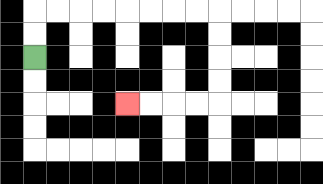{'start': '[1, 2]', 'end': '[5, 4]', 'path_directions': 'U,U,R,R,R,R,R,R,R,R,D,D,D,D,L,L,L,L', 'path_coordinates': '[[1, 2], [1, 1], [1, 0], [2, 0], [3, 0], [4, 0], [5, 0], [6, 0], [7, 0], [8, 0], [9, 0], [9, 1], [9, 2], [9, 3], [9, 4], [8, 4], [7, 4], [6, 4], [5, 4]]'}